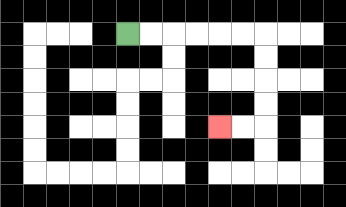{'start': '[5, 1]', 'end': '[9, 5]', 'path_directions': 'R,R,R,R,R,R,D,D,D,D,L,L', 'path_coordinates': '[[5, 1], [6, 1], [7, 1], [8, 1], [9, 1], [10, 1], [11, 1], [11, 2], [11, 3], [11, 4], [11, 5], [10, 5], [9, 5]]'}